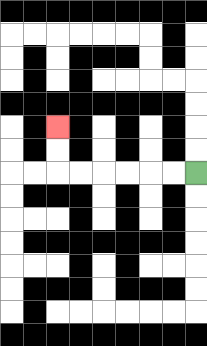{'start': '[8, 7]', 'end': '[2, 5]', 'path_directions': 'L,L,L,L,L,L,U,U', 'path_coordinates': '[[8, 7], [7, 7], [6, 7], [5, 7], [4, 7], [3, 7], [2, 7], [2, 6], [2, 5]]'}